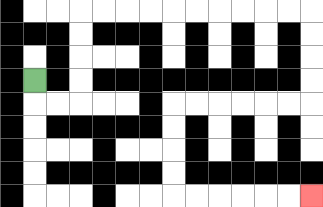{'start': '[1, 3]', 'end': '[13, 8]', 'path_directions': 'D,R,R,U,U,U,U,R,R,R,R,R,R,R,R,R,R,D,D,D,D,L,L,L,L,L,L,D,D,D,D,R,R,R,R,R,R', 'path_coordinates': '[[1, 3], [1, 4], [2, 4], [3, 4], [3, 3], [3, 2], [3, 1], [3, 0], [4, 0], [5, 0], [6, 0], [7, 0], [8, 0], [9, 0], [10, 0], [11, 0], [12, 0], [13, 0], [13, 1], [13, 2], [13, 3], [13, 4], [12, 4], [11, 4], [10, 4], [9, 4], [8, 4], [7, 4], [7, 5], [7, 6], [7, 7], [7, 8], [8, 8], [9, 8], [10, 8], [11, 8], [12, 8], [13, 8]]'}